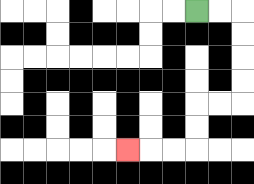{'start': '[8, 0]', 'end': '[5, 6]', 'path_directions': 'R,R,D,D,D,D,L,L,D,D,L,L,L', 'path_coordinates': '[[8, 0], [9, 0], [10, 0], [10, 1], [10, 2], [10, 3], [10, 4], [9, 4], [8, 4], [8, 5], [8, 6], [7, 6], [6, 6], [5, 6]]'}